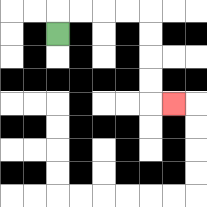{'start': '[2, 1]', 'end': '[7, 4]', 'path_directions': 'U,R,R,R,R,D,D,D,D,R', 'path_coordinates': '[[2, 1], [2, 0], [3, 0], [4, 0], [5, 0], [6, 0], [6, 1], [6, 2], [6, 3], [6, 4], [7, 4]]'}